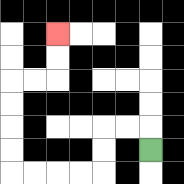{'start': '[6, 6]', 'end': '[2, 1]', 'path_directions': 'U,L,L,D,D,L,L,L,L,U,U,U,U,R,R,U,U', 'path_coordinates': '[[6, 6], [6, 5], [5, 5], [4, 5], [4, 6], [4, 7], [3, 7], [2, 7], [1, 7], [0, 7], [0, 6], [0, 5], [0, 4], [0, 3], [1, 3], [2, 3], [2, 2], [2, 1]]'}